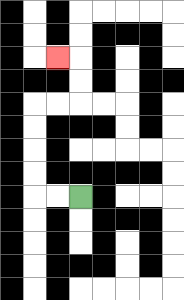{'start': '[3, 8]', 'end': '[2, 2]', 'path_directions': 'L,L,U,U,U,U,R,R,U,U,L', 'path_coordinates': '[[3, 8], [2, 8], [1, 8], [1, 7], [1, 6], [1, 5], [1, 4], [2, 4], [3, 4], [3, 3], [3, 2], [2, 2]]'}